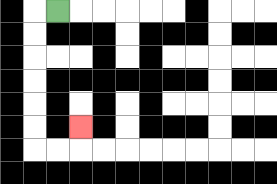{'start': '[2, 0]', 'end': '[3, 5]', 'path_directions': 'L,D,D,D,D,D,D,R,R,U', 'path_coordinates': '[[2, 0], [1, 0], [1, 1], [1, 2], [1, 3], [1, 4], [1, 5], [1, 6], [2, 6], [3, 6], [3, 5]]'}